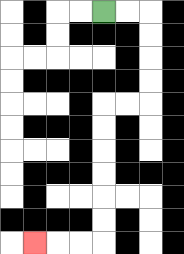{'start': '[4, 0]', 'end': '[1, 10]', 'path_directions': 'R,R,D,D,D,D,L,L,D,D,D,D,D,D,L,L,L', 'path_coordinates': '[[4, 0], [5, 0], [6, 0], [6, 1], [6, 2], [6, 3], [6, 4], [5, 4], [4, 4], [4, 5], [4, 6], [4, 7], [4, 8], [4, 9], [4, 10], [3, 10], [2, 10], [1, 10]]'}